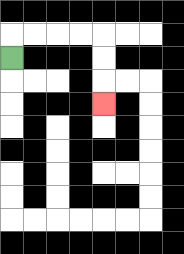{'start': '[0, 2]', 'end': '[4, 4]', 'path_directions': 'U,R,R,R,R,D,D,D', 'path_coordinates': '[[0, 2], [0, 1], [1, 1], [2, 1], [3, 1], [4, 1], [4, 2], [4, 3], [4, 4]]'}